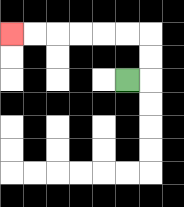{'start': '[5, 3]', 'end': '[0, 1]', 'path_directions': 'R,U,U,L,L,L,L,L,L', 'path_coordinates': '[[5, 3], [6, 3], [6, 2], [6, 1], [5, 1], [4, 1], [3, 1], [2, 1], [1, 1], [0, 1]]'}